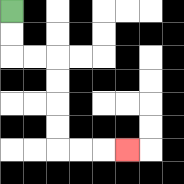{'start': '[0, 0]', 'end': '[5, 6]', 'path_directions': 'D,D,R,R,D,D,D,D,R,R,R', 'path_coordinates': '[[0, 0], [0, 1], [0, 2], [1, 2], [2, 2], [2, 3], [2, 4], [2, 5], [2, 6], [3, 6], [4, 6], [5, 6]]'}